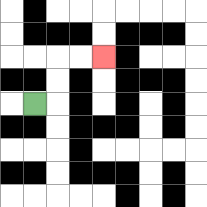{'start': '[1, 4]', 'end': '[4, 2]', 'path_directions': 'R,U,U,R,R', 'path_coordinates': '[[1, 4], [2, 4], [2, 3], [2, 2], [3, 2], [4, 2]]'}